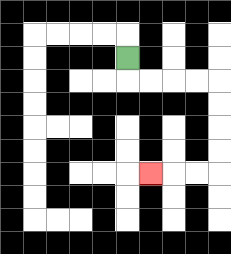{'start': '[5, 2]', 'end': '[6, 7]', 'path_directions': 'D,R,R,R,R,D,D,D,D,L,L,L', 'path_coordinates': '[[5, 2], [5, 3], [6, 3], [7, 3], [8, 3], [9, 3], [9, 4], [9, 5], [9, 6], [9, 7], [8, 7], [7, 7], [6, 7]]'}